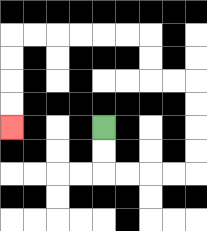{'start': '[4, 5]', 'end': '[0, 5]', 'path_directions': 'D,D,R,R,R,R,U,U,U,U,L,L,U,U,L,L,L,L,L,L,D,D,D,D', 'path_coordinates': '[[4, 5], [4, 6], [4, 7], [5, 7], [6, 7], [7, 7], [8, 7], [8, 6], [8, 5], [8, 4], [8, 3], [7, 3], [6, 3], [6, 2], [6, 1], [5, 1], [4, 1], [3, 1], [2, 1], [1, 1], [0, 1], [0, 2], [0, 3], [0, 4], [0, 5]]'}